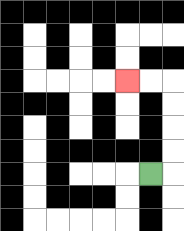{'start': '[6, 7]', 'end': '[5, 3]', 'path_directions': 'R,U,U,U,U,L,L', 'path_coordinates': '[[6, 7], [7, 7], [7, 6], [7, 5], [7, 4], [7, 3], [6, 3], [5, 3]]'}